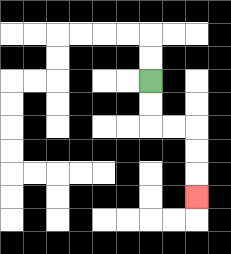{'start': '[6, 3]', 'end': '[8, 8]', 'path_directions': 'D,D,R,R,D,D,D', 'path_coordinates': '[[6, 3], [6, 4], [6, 5], [7, 5], [8, 5], [8, 6], [8, 7], [8, 8]]'}